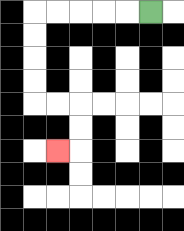{'start': '[6, 0]', 'end': '[2, 6]', 'path_directions': 'L,L,L,L,L,D,D,D,D,R,R,D,D,L', 'path_coordinates': '[[6, 0], [5, 0], [4, 0], [3, 0], [2, 0], [1, 0], [1, 1], [1, 2], [1, 3], [1, 4], [2, 4], [3, 4], [3, 5], [3, 6], [2, 6]]'}